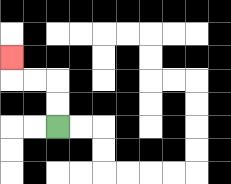{'start': '[2, 5]', 'end': '[0, 2]', 'path_directions': 'U,U,L,L,U', 'path_coordinates': '[[2, 5], [2, 4], [2, 3], [1, 3], [0, 3], [0, 2]]'}